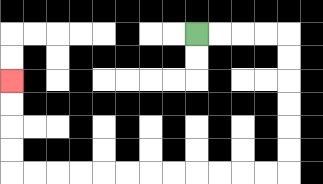{'start': '[8, 1]', 'end': '[0, 3]', 'path_directions': 'R,R,R,R,D,D,D,D,D,D,L,L,L,L,L,L,L,L,L,L,L,L,U,U,U,U', 'path_coordinates': '[[8, 1], [9, 1], [10, 1], [11, 1], [12, 1], [12, 2], [12, 3], [12, 4], [12, 5], [12, 6], [12, 7], [11, 7], [10, 7], [9, 7], [8, 7], [7, 7], [6, 7], [5, 7], [4, 7], [3, 7], [2, 7], [1, 7], [0, 7], [0, 6], [0, 5], [0, 4], [0, 3]]'}